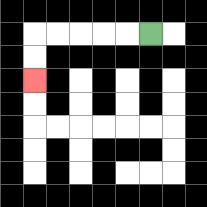{'start': '[6, 1]', 'end': '[1, 3]', 'path_directions': 'L,L,L,L,L,D,D', 'path_coordinates': '[[6, 1], [5, 1], [4, 1], [3, 1], [2, 1], [1, 1], [1, 2], [1, 3]]'}